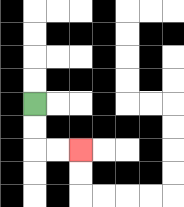{'start': '[1, 4]', 'end': '[3, 6]', 'path_directions': 'D,D,R,R', 'path_coordinates': '[[1, 4], [1, 5], [1, 6], [2, 6], [3, 6]]'}